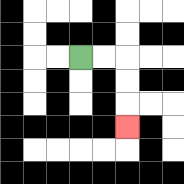{'start': '[3, 2]', 'end': '[5, 5]', 'path_directions': 'R,R,D,D,D', 'path_coordinates': '[[3, 2], [4, 2], [5, 2], [5, 3], [5, 4], [5, 5]]'}